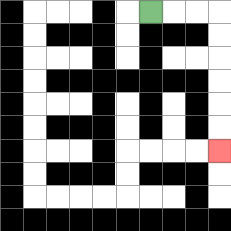{'start': '[6, 0]', 'end': '[9, 6]', 'path_directions': 'R,R,R,D,D,D,D,D,D', 'path_coordinates': '[[6, 0], [7, 0], [8, 0], [9, 0], [9, 1], [9, 2], [9, 3], [9, 4], [9, 5], [9, 6]]'}